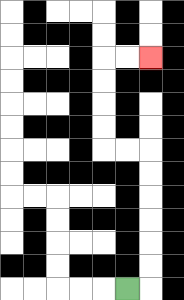{'start': '[5, 12]', 'end': '[6, 2]', 'path_directions': 'R,U,U,U,U,U,U,L,L,U,U,U,U,R,R', 'path_coordinates': '[[5, 12], [6, 12], [6, 11], [6, 10], [6, 9], [6, 8], [6, 7], [6, 6], [5, 6], [4, 6], [4, 5], [4, 4], [4, 3], [4, 2], [5, 2], [6, 2]]'}